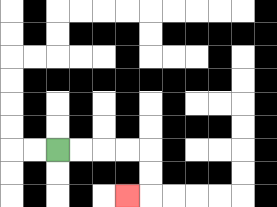{'start': '[2, 6]', 'end': '[5, 8]', 'path_directions': 'R,R,R,R,D,D,L', 'path_coordinates': '[[2, 6], [3, 6], [4, 6], [5, 6], [6, 6], [6, 7], [6, 8], [5, 8]]'}